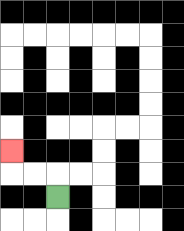{'start': '[2, 8]', 'end': '[0, 6]', 'path_directions': 'U,L,L,U', 'path_coordinates': '[[2, 8], [2, 7], [1, 7], [0, 7], [0, 6]]'}